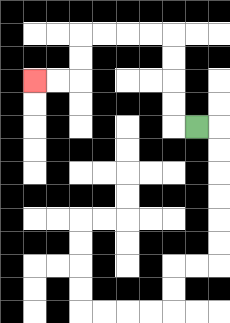{'start': '[8, 5]', 'end': '[1, 3]', 'path_directions': 'L,U,U,U,U,L,L,L,L,D,D,L,L', 'path_coordinates': '[[8, 5], [7, 5], [7, 4], [7, 3], [7, 2], [7, 1], [6, 1], [5, 1], [4, 1], [3, 1], [3, 2], [3, 3], [2, 3], [1, 3]]'}